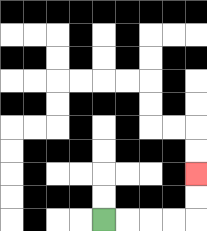{'start': '[4, 9]', 'end': '[8, 7]', 'path_directions': 'R,R,R,R,U,U', 'path_coordinates': '[[4, 9], [5, 9], [6, 9], [7, 9], [8, 9], [8, 8], [8, 7]]'}